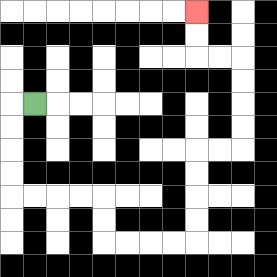{'start': '[1, 4]', 'end': '[8, 0]', 'path_directions': 'L,D,D,D,D,R,R,R,R,D,D,R,R,R,R,U,U,U,U,R,R,U,U,U,U,L,L,U,U', 'path_coordinates': '[[1, 4], [0, 4], [0, 5], [0, 6], [0, 7], [0, 8], [1, 8], [2, 8], [3, 8], [4, 8], [4, 9], [4, 10], [5, 10], [6, 10], [7, 10], [8, 10], [8, 9], [8, 8], [8, 7], [8, 6], [9, 6], [10, 6], [10, 5], [10, 4], [10, 3], [10, 2], [9, 2], [8, 2], [8, 1], [8, 0]]'}